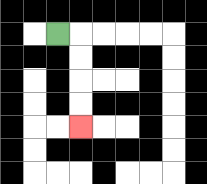{'start': '[2, 1]', 'end': '[3, 5]', 'path_directions': 'R,D,D,D,D', 'path_coordinates': '[[2, 1], [3, 1], [3, 2], [3, 3], [3, 4], [3, 5]]'}